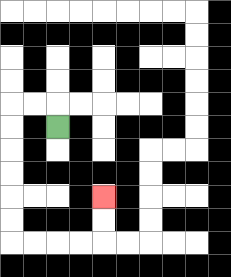{'start': '[2, 5]', 'end': '[4, 8]', 'path_directions': 'U,L,L,D,D,D,D,D,D,R,R,R,R,U,U', 'path_coordinates': '[[2, 5], [2, 4], [1, 4], [0, 4], [0, 5], [0, 6], [0, 7], [0, 8], [0, 9], [0, 10], [1, 10], [2, 10], [3, 10], [4, 10], [4, 9], [4, 8]]'}